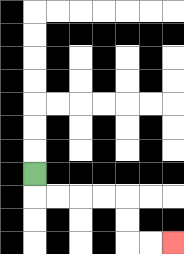{'start': '[1, 7]', 'end': '[7, 10]', 'path_directions': 'D,R,R,R,R,D,D,R,R', 'path_coordinates': '[[1, 7], [1, 8], [2, 8], [3, 8], [4, 8], [5, 8], [5, 9], [5, 10], [6, 10], [7, 10]]'}